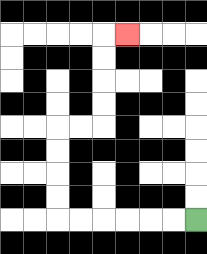{'start': '[8, 9]', 'end': '[5, 1]', 'path_directions': 'L,L,L,L,L,L,U,U,U,U,R,R,U,U,U,U,R', 'path_coordinates': '[[8, 9], [7, 9], [6, 9], [5, 9], [4, 9], [3, 9], [2, 9], [2, 8], [2, 7], [2, 6], [2, 5], [3, 5], [4, 5], [4, 4], [4, 3], [4, 2], [4, 1], [5, 1]]'}